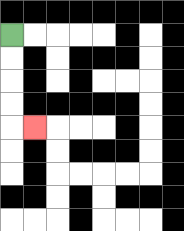{'start': '[0, 1]', 'end': '[1, 5]', 'path_directions': 'D,D,D,D,R', 'path_coordinates': '[[0, 1], [0, 2], [0, 3], [0, 4], [0, 5], [1, 5]]'}